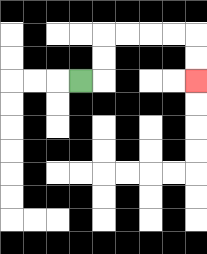{'start': '[3, 3]', 'end': '[8, 3]', 'path_directions': 'R,U,U,R,R,R,R,D,D', 'path_coordinates': '[[3, 3], [4, 3], [4, 2], [4, 1], [5, 1], [6, 1], [7, 1], [8, 1], [8, 2], [8, 3]]'}